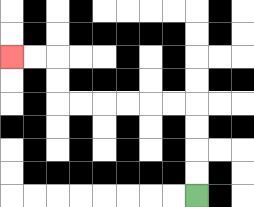{'start': '[8, 8]', 'end': '[0, 2]', 'path_directions': 'U,U,U,U,L,L,L,L,L,L,U,U,L,L', 'path_coordinates': '[[8, 8], [8, 7], [8, 6], [8, 5], [8, 4], [7, 4], [6, 4], [5, 4], [4, 4], [3, 4], [2, 4], [2, 3], [2, 2], [1, 2], [0, 2]]'}